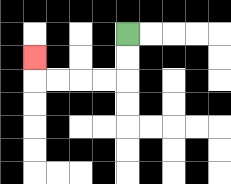{'start': '[5, 1]', 'end': '[1, 2]', 'path_directions': 'D,D,L,L,L,L,U', 'path_coordinates': '[[5, 1], [5, 2], [5, 3], [4, 3], [3, 3], [2, 3], [1, 3], [1, 2]]'}